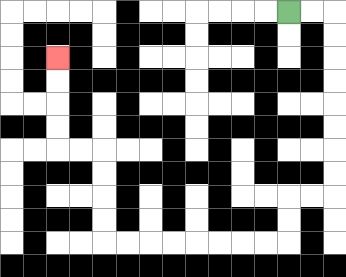{'start': '[12, 0]', 'end': '[2, 2]', 'path_directions': 'R,R,D,D,D,D,D,D,D,D,L,L,D,D,L,L,L,L,L,L,L,L,U,U,U,U,L,L,U,U,U,U', 'path_coordinates': '[[12, 0], [13, 0], [14, 0], [14, 1], [14, 2], [14, 3], [14, 4], [14, 5], [14, 6], [14, 7], [14, 8], [13, 8], [12, 8], [12, 9], [12, 10], [11, 10], [10, 10], [9, 10], [8, 10], [7, 10], [6, 10], [5, 10], [4, 10], [4, 9], [4, 8], [4, 7], [4, 6], [3, 6], [2, 6], [2, 5], [2, 4], [2, 3], [2, 2]]'}